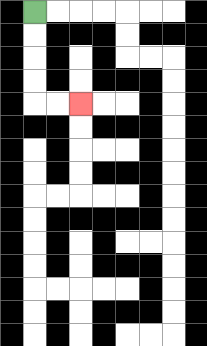{'start': '[1, 0]', 'end': '[3, 4]', 'path_directions': 'D,D,D,D,R,R', 'path_coordinates': '[[1, 0], [1, 1], [1, 2], [1, 3], [1, 4], [2, 4], [3, 4]]'}